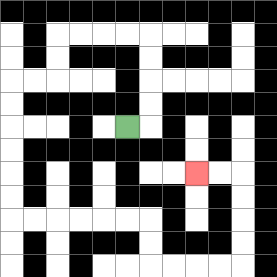{'start': '[5, 5]', 'end': '[8, 7]', 'path_directions': 'R,U,U,U,U,L,L,L,L,D,D,L,L,D,D,D,D,D,D,R,R,R,R,R,R,D,D,R,R,R,R,U,U,U,U,L,L', 'path_coordinates': '[[5, 5], [6, 5], [6, 4], [6, 3], [6, 2], [6, 1], [5, 1], [4, 1], [3, 1], [2, 1], [2, 2], [2, 3], [1, 3], [0, 3], [0, 4], [0, 5], [0, 6], [0, 7], [0, 8], [0, 9], [1, 9], [2, 9], [3, 9], [4, 9], [5, 9], [6, 9], [6, 10], [6, 11], [7, 11], [8, 11], [9, 11], [10, 11], [10, 10], [10, 9], [10, 8], [10, 7], [9, 7], [8, 7]]'}